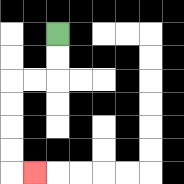{'start': '[2, 1]', 'end': '[1, 7]', 'path_directions': 'D,D,L,L,D,D,D,D,R', 'path_coordinates': '[[2, 1], [2, 2], [2, 3], [1, 3], [0, 3], [0, 4], [0, 5], [0, 6], [0, 7], [1, 7]]'}